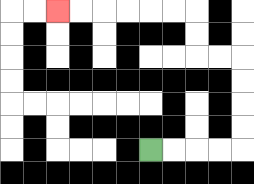{'start': '[6, 6]', 'end': '[2, 0]', 'path_directions': 'R,R,R,R,U,U,U,U,L,L,U,U,L,L,L,L,L,L', 'path_coordinates': '[[6, 6], [7, 6], [8, 6], [9, 6], [10, 6], [10, 5], [10, 4], [10, 3], [10, 2], [9, 2], [8, 2], [8, 1], [8, 0], [7, 0], [6, 0], [5, 0], [4, 0], [3, 0], [2, 0]]'}